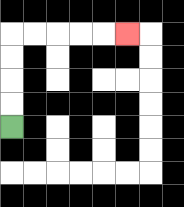{'start': '[0, 5]', 'end': '[5, 1]', 'path_directions': 'U,U,U,U,R,R,R,R,R', 'path_coordinates': '[[0, 5], [0, 4], [0, 3], [0, 2], [0, 1], [1, 1], [2, 1], [3, 1], [4, 1], [5, 1]]'}